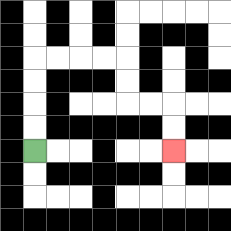{'start': '[1, 6]', 'end': '[7, 6]', 'path_directions': 'U,U,U,U,R,R,R,R,D,D,R,R,D,D', 'path_coordinates': '[[1, 6], [1, 5], [1, 4], [1, 3], [1, 2], [2, 2], [3, 2], [4, 2], [5, 2], [5, 3], [5, 4], [6, 4], [7, 4], [7, 5], [7, 6]]'}